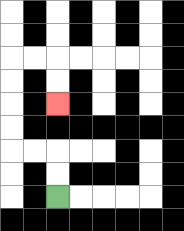{'start': '[2, 8]', 'end': '[2, 4]', 'path_directions': 'U,U,L,L,U,U,U,U,R,R,D,D', 'path_coordinates': '[[2, 8], [2, 7], [2, 6], [1, 6], [0, 6], [0, 5], [0, 4], [0, 3], [0, 2], [1, 2], [2, 2], [2, 3], [2, 4]]'}